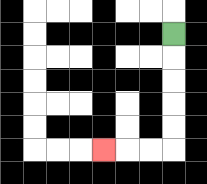{'start': '[7, 1]', 'end': '[4, 6]', 'path_directions': 'D,D,D,D,D,L,L,L', 'path_coordinates': '[[7, 1], [7, 2], [7, 3], [7, 4], [7, 5], [7, 6], [6, 6], [5, 6], [4, 6]]'}